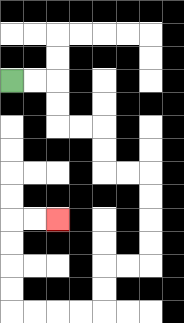{'start': '[0, 3]', 'end': '[2, 9]', 'path_directions': 'R,R,D,D,R,R,D,D,R,R,D,D,D,D,L,L,D,D,L,L,L,L,U,U,U,U,R,R', 'path_coordinates': '[[0, 3], [1, 3], [2, 3], [2, 4], [2, 5], [3, 5], [4, 5], [4, 6], [4, 7], [5, 7], [6, 7], [6, 8], [6, 9], [6, 10], [6, 11], [5, 11], [4, 11], [4, 12], [4, 13], [3, 13], [2, 13], [1, 13], [0, 13], [0, 12], [0, 11], [0, 10], [0, 9], [1, 9], [2, 9]]'}